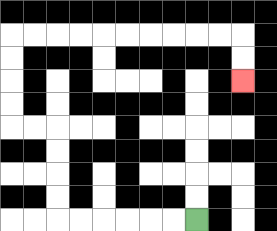{'start': '[8, 9]', 'end': '[10, 3]', 'path_directions': 'L,L,L,L,L,L,U,U,U,U,L,L,U,U,U,U,R,R,R,R,R,R,R,R,R,R,D,D', 'path_coordinates': '[[8, 9], [7, 9], [6, 9], [5, 9], [4, 9], [3, 9], [2, 9], [2, 8], [2, 7], [2, 6], [2, 5], [1, 5], [0, 5], [0, 4], [0, 3], [0, 2], [0, 1], [1, 1], [2, 1], [3, 1], [4, 1], [5, 1], [6, 1], [7, 1], [8, 1], [9, 1], [10, 1], [10, 2], [10, 3]]'}